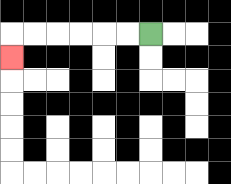{'start': '[6, 1]', 'end': '[0, 2]', 'path_directions': 'L,L,L,L,L,L,D', 'path_coordinates': '[[6, 1], [5, 1], [4, 1], [3, 1], [2, 1], [1, 1], [0, 1], [0, 2]]'}